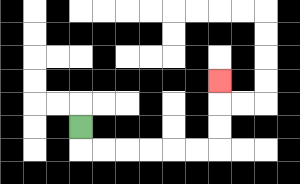{'start': '[3, 5]', 'end': '[9, 3]', 'path_directions': 'D,R,R,R,R,R,R,U,U,U', 'path_coordinates': '[[3, 5], [3, 6], [4, 6], [5, 6], [6, 6], [7, 6], [8, 6], [9, 6], [9, 5], [9, 4], [9, 3]]'}